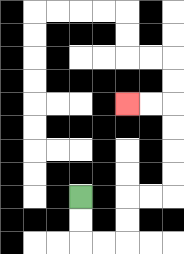{'start': '[3, 8]', 'end': '[5, 4]', 'path_directions': 'D,D,R,R,U,U,R,R,U,U,U,U,L,L', 'path_coordinates': '[[3, 8], [3, 9], [3, 10], [4, 10], [5, 10], [5, 9], [5, 8], [6, 8], [7, 8], [7, 7], [7, 6], [7, 5], [7, 4], [6, 4], [5, 4]]'}